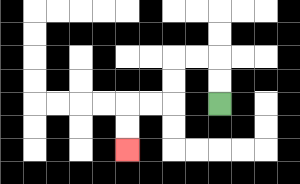{'start': '[9, 4]', 'end': '[5, 6]', 'path_directions': 'U,U,L,L,D,D,L,L,D,D', 'path_coordinates': '[[9, 4], [9, 3], [9, 2], [8, 2], [7, 2], [7, 3], [7, 4], [6, 4], [5, 4], [5, 5], [5, 6]]'}